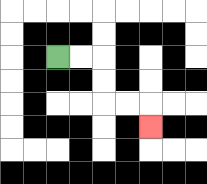{'start': '[2, 2]', 'end': '[6, 5]', 'path_directions': 'R,R,D,D,R,R,D', 'path_coordinates': '[[2, 2], [3, 2], [4, 2], [4, 3], [4, 4], [5, 4], [6, 4], [6, 5]]'}